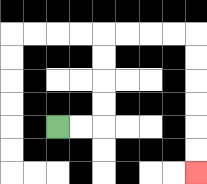{'start': '[2, 5]', 'end': '[8, 7]', 'path_directions': 'R,R,U,U,U,U,R,R,R,R,D,D,D,D,D,D', 'path_coordinates': '[[2, 5], [3, 5], [4, 5], [4, 4], [4, 3], [4, 2], [4, 1], [5, 1], [6, 1], [7, 1], [8, 1], [8, 2], [8, 3], [8, 4], [8, 5], [8, 6], [8, 7]]'}